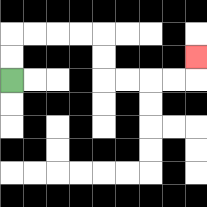{'start': '[0, 3]', 'end': '[8, 2]', 'path_directions': 'U,U,R,R,R,R,D,D,R,R,R,R,U', 'path_coordinates': '[[0, 3], [0, 2], [0, 1], [1, 1], [2, 1], [3, 1], [4, 1], [4, 2], [4, 3], [5, 3], [6, 3], [7, 3], [8, 3], [8, 2]]'}